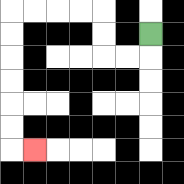{'start': '[6, 1]', 'end': '[1, 6]', 'path_directions': 'D,L,L,U,U,L,L,L,L,D,D,D,D,D,D,R', 'path_coordinates': '[[6, 1], [6, 2], [5, 2], [4, 2], [4, 1], [4, 0], [3, 0], [2, 0], [1, 0], [0, 0], [0, 1], [0, 2], [0, 3], [0, 4], [0, 5], [0, 6], [1, 6]]'}